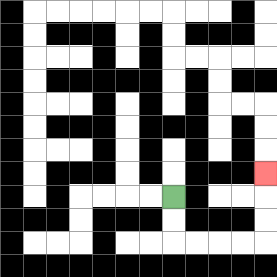{'start': '[7, 8]', 'end': '[11, 7]', 'path_directions': 'D,D,R,R,R,R,U,U,U', 'path_coordinates': '[[7, 8], [7, 9], [7, 10], [8, 10], [9, 10], [10, 10], [11, 10], [11, 9], [11, 8], [11, 7]]'}